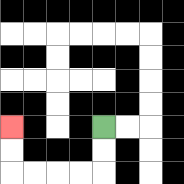{'start': '[4, 5]', 'end': '[0, 5]', 'path_directions': 'D,D,L,L,L,L,U,U', 'path_coordinates': '[[4, 5], [4, 6], [4, 7], [3, 7], [2, 7], [1, 7], [0, 7], [0, 6], [0, 5]]'}